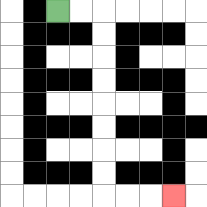{'start': '[2, 0]', 'end': '[7, 8]', 'path_directions': 'R,R,D,D,D,D,D,D,D,D,R,R,R', 'path_coordinates': '[[2, 0], [3, 0], [4, 0], [4, 1], [4, 2], [4, 3], [4, 4], [4, 5], [4, 6], [4, 7], [4, 8], [5, 8], [6, 8], [7, 8]]'}